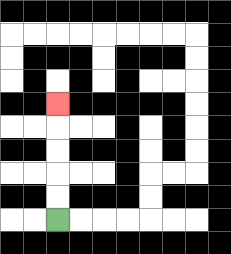{'start': '[2, 9]', 'end': '[2, 4]', 'path_directions': 'U,U,U,U,U', 'path_coordinates': '[[2, 9], [2, 8], [2, 7], [2, 6], [2, 5], [2, 4]]'}